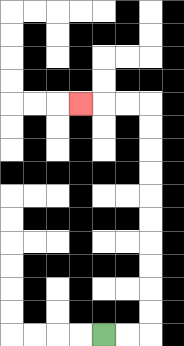{'start': '[4, 14]', 'end': '[3, 4]', 'path_directions': 'R,R,U,U,U,U,U,U,U,U,U,U,L,L,L', 'path_coordinates': '[[4, 14], [5, 14], [6, 14], [6, 13], [6, 12], [6, 11], [6, 10], [6, 9], [6, 8], [6, 7], [6, 6], [6, 5], [6, 4], [5, 4], [4, 4], [3, 4]]'}